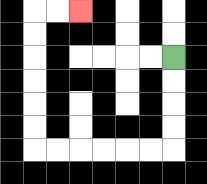{'start': '[7, 2]', 'end': '[3, 0]', 'path_directions': 'D,D,D,D,L,L,L,L,L,L,U,U,U,U,U,U,R,R', 'path_coordinates': '[[7, 2], [7, 3], [7, 4], [7, 5], [7, 6], [6, 6], [5, 6], [4, 6], [3, 6], [2, 6], [1, 6], [1, 5], [1, 4], [1, 3], [1, 2], [1, 1], [1, 0], [2, 0], [3, 0]]'}